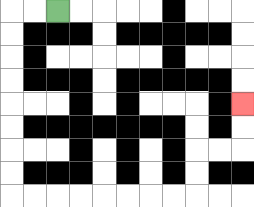{'start': '[2, 0]', 'end': '[10, 4]', 'path_directions': 'L,L,D,D,D,D,D,D,D,D,R,R,R,R,R,R,R,R,U,U,R,R,U,U', 'path_coordinates': '[[2, 0], [1, 0], [0, 0], [0, 1], [0, 2], [0, 3], [0, 4], [0, 5], [0, 6], [0, 7], [0, 8], [1, 8], [2, 8], [3, 8], [4, 8], [5, 8], [6, 8], [7, 8], [8, 8], [8, 7], [8, 6], [9, 6], [10, 6], [10, 5], [10, 4]]'}